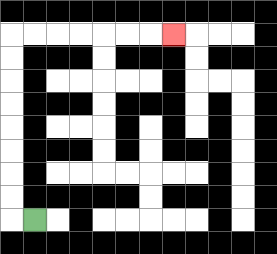{'start': '[1, 9]', 'end': '[7, 1]', 'path_directions': 'L,U,U,U,U,U,U,U,U,R,R,R,R,R,R,R', 'path_coordinates': '[[1, 9], [0, 9], [0, 8], [0, 7], [0, 6], [0, 5], [0, 4], [0, 3], [0, 2], [0, 1], [1, 1], [2, 1], [3, 1], [4, 1], [5, 1], [6, 1], [7, 1]]'}